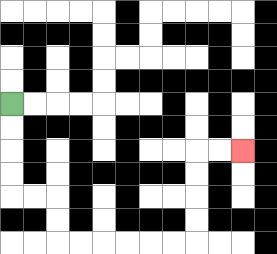{'start': '[0, 4]', 'end': '[10, 6]', 'path_directions': 'D,D,D,D,R,R,D,D,R,R,R,R,R,R,U,U,U,U,R,R', 'path_coordinates': '[[0, 4], [0, 5], [0, 6], [0, 7], [0, 8], [1, 8], [2, 8], [2, 9], [2, 10], [3, 10], [4, 10], [5, 10], [6, 10], [7, 10], [8, 10], [8, 9], [8, 8], [8, 7], [8, 6], [9, 6], [10, 6]]'}